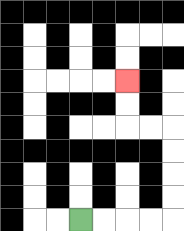{'start': '[3, 9]', 'end': '[5, 3]', 'path_directions': 'R,R,R,R,U,U,U,U,L,L,U,U', 'path_coordinates': '[[3, 9], [4, 9], [5, 9], [6, 9], [7, 9], [7, 8], [7, 7], [7, 6], [7, 5], [6, 5], [5, 5], [5, 4], [5, 3]]'}